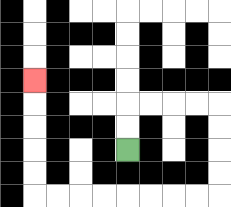{'start': '[5, 6]', 'end': '[1, 3]', 'path_directions': 'U,U,R,R,R,R,D,D,D,D,L,L,L,L,L,L,L,L,U,U,U,U,U', 'path_coordinates': '[[5, 6], [5, 5], [5, 4], [6, 4], [7, 4], [8, 4], [9, 4], [9, 5], [9, 6], [9, 7], [9, 8], [8, 8], [7, 8], [6, 8], [5, 8], [4, 8], [3, 8], [2, 8], [1, 8], [1, 7], [1, 6], [1, 5], [1, 4], [1, 3]]'}